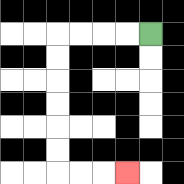{'start': '[6, 1]', 'end': '[5, 7]', 'path_directions': 'L,L,L,L,D,D,D,D,D,D,R,R,R', 'path_coordinates': '[[6, 1], [5, 1], [4, 1], [3, 1], [2, 1], [2, 2], [2, 3], [2, 4], [2, 5], [2, 6], [2, 7], [3, 7], [4, 7], [5, 7]]'}